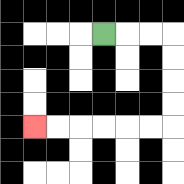{'start': '[4, 1]', 'end': '[1, 5]', 'path_directions': 'R,R,R,D,D,D,D,L,L,L,L,L,L', 'path_coordinates': '[[4, 1], [5, 1], [6, 1], [7, 1], [7, 2], [7, 3], [7, 4], [7, 5], [6, 5], [5, 5], [4, 5], [3, 5], [2, 5], [1, 5]]'}